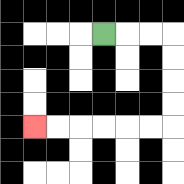{'start': '[4, 1]', 'end': '[1, 5]', 'path_directions': 'R,R,R,D,D,D,D,L,L,L,L,L,L', 'path_coordinates': '[[4, 1], [5, 1], [6, 1], [7, 1], [7, 2], [7, 3], [7, 4], [7, 5], [6, 5], [5, 5], [4, 5], [3, 5], [2, 5], [1, 5]]'}